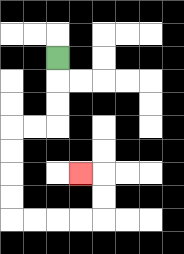{'start': '[2, 2]', 'end': '[3, 7]', 'path_directions': 'D,D,D,L,L,D,D,D,D,R,R,R,R,U,U,L', 'path_coordinates': '[[2, 2], [2, 3], [2, 4], [2, 5], [1, 5], [0, 5], [0, 6], [0, 7], [0, 8], [0, 9], [1, 9], [2, 9], [3, 9], [4, 9], [4, 8], [4, 7], [3, 7]]'}